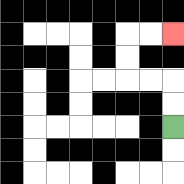{'start': '[7, 5]', 'end': '[7, 1]', 'path_directions': 'U,U,L,L,U,U,R,R', 'path_coordinates': '[[7, 5], [7, 4], [7, 3], [6, 3], [5, 3], [5, 2], [5, 1], [6, 1], [7, 1]]'}